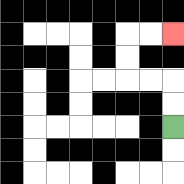{'start': '[7, 5]', 'end': '[7, 1]', 'path_directions': 'U,U,L,L,U,U,R,R', 'path_coordinates': '[[7, 5], [7, 4], [7, 3], [6, 3], [5, 3], [5, 2], [5, 1], [6, 1], [7, 1]]'}